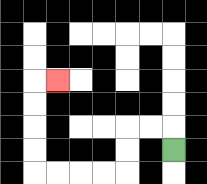{'start': '[7, 6]', 'end': '[2, 3]', 'path_directions': 'U,L,L,D,D,L,L,L,L,U,U,U,U,R', 'path_coordinates': '[[7, 6], [7, 5], [6, 5], [5, 5], [5, 6], [5, 7], [4, 7], [3, 7], [2, 7], [1, 7], [1, 6], [1, 5], [1, 4], [1, 3], [2, 3]]'}